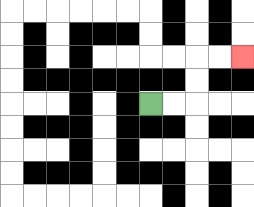{'start': '[6, 4]', 'end': '[10, 2]', 'path_directions': 'R,R,U,U,R,R', 'path_coordinates': '[[6, 4], [7, 4], [8, 4], [8, 3], [8, 2], [9, 2], [10, 2]]'}